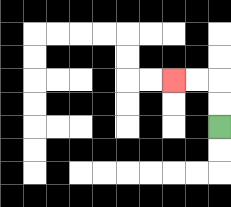{'start': '[9, 5]', 'end': '[7, 3]', 'path_directions': 'U,U,L,L', 'path_coordinates': '[[9, 5], [9, 4], [9, 3], [8, 3], [7, 3]]'}